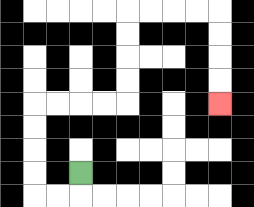{'start': '[3, 7]', 'end': '[9, 4]', 'path_directions': 'D,L,L,U,U,U,U,R,R,R,R,U,U,U,U,R,R,R,R,D,D,D,D', 'path_coordinates': '[[3, 7], [3, 8], [2, 8], [1, 8], [1, 7], [1, 6], [1, 5], [1, 4], [2, 4], [3, 4], [4, 4], [5, 4], [5, 3], [5, 2], [5, 1], [5, 0], [6, 0], [7, 0], [8, 0], [9, 0], [9, 1], [9, 2], [9, 3], [9, 4]]'}